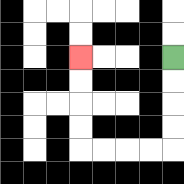{'start': '[7, 2]', 'end': '[3, 2]', 'path_directions': 'D,D,D,D,L,L,L,L,U,U,U,U', 'path_coordinates': '[[7, 2], [7, 3], [7, 4], [7, 5], [7, 6], [6, 6], [5, 6], [4, 6], [3, 6], [3, 5], [3, 4], [3, 3], [3, 2]]'}